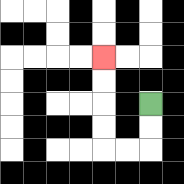{'start': '[6, 4]', 'end': '[4, 2]', 'path_directions': 'D,D,L,L,U,U,U,U', 'path_coordinates': '[[6, 4], [6, 5], [6, 6], [5, 6], [4, 6], [4, 5], [4, 4], [4, 3], [4, 2]]'}